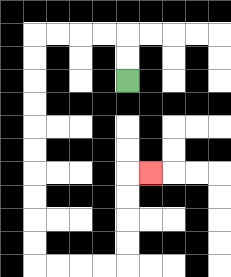{'start': '[5, 3]', 'end': '[6, 7]', 'path_directions': 'U,U,L,L,L,L,D,D,D,D,D,D,D,D,D,D,R,R,R,R,U,U,U,U,R', 'path_coordinates': '[[5, 3], [5, 2], [5, 1], [4, 1], [3, 1], [2, 1], [1, 1], [1, 2], [1, 3], [1, 4], [1, 5], [1, 6], [1, 7], [1, 8], [1, 9], [1, 10], [1, 11], [2, 11], [3, 11], [4, 11], [5, 11], [5, 10], [5, 9], [5, 8], [5, 7], [6, 7]]'}